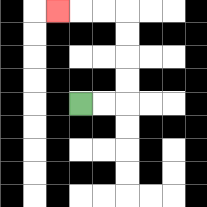{'start': '[3, 4]', 'end': '[2, 0]', 'path_directions': 'R,R,U,U,U,U,L,L,L', 'path_coordinates': '[[3, 4], [4, 4], [5, 4], [5, 3], [5, 2], [5, 1], [5, 0], [4, 0], [3, 0], [2, 0]]'}